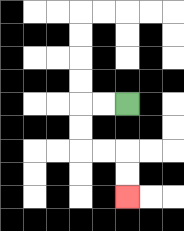{'start': '[5, 4]', 'end': '[5, 8]', 'path_directions': 'L,L,D,D,R,R,D,D', 'path_coordinates': '[[5, 4], [4, 4], [3, 4], [3, 5], [3, 6], [4, 6], [5, 6], [5, 7], [5, 8]]'}